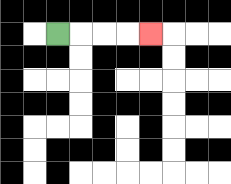{'start': '[2, 1]', 'end': '[6, 1]', 'path_directions': 'R,R,R,R', 'path_coordinates': '[[2, 1], [3, 1], [4, 1], [5, 1], [6, 1]]'}